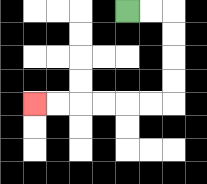{'start': '[5, 0]', 'end': '[1, 4]', 'path_directions': 'R,R,D,D,D,D,L,L,L,L,L,L', 'path_coordinates': '[[5, 0], [6, 0], [7, 0], [7, 1], [7, 2], [7, 3], [7, 4], [6, 4], [5, 4], [4, 4], [3, 4], [2, 4], [1, 4]]'}